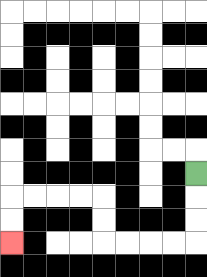{'start': '[8, 7]', 'end': '[0, 10]', 'path_directions': 'D,D,D,L,L,L,L,U,U,L,L,L,L,D,D', 'path_coordinates': '[[8, 7], [8, 8], [8, 9], [8, 10], [7, 10], [6, 10], [5, 10], [4, 10], [4, 9], [4, 8], [3, 8], [2, 8], [1, 8], [0, 8], [0, 9], [0, 10]]'}